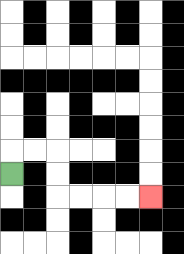{'start': '[0, 7]', 'end': '[6, 8]', 'path_directions': 'U,R,R,D,D,R,R,R,R', 'path_coordinates': '[[0, 7], [0, 6], [1, 6], [2, 6], [2, 7], [2, 8], [3, 8], [4, 8], [5, 8], [6, 8]]'}